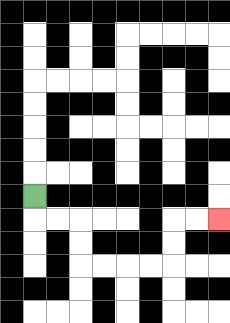{'start': '[1, 8]', 'end': '[9, 9]', 'path_directions': 'D,R,R,D,D,R,R,R,R,U,U,R,R', 'path_coordinates': '[[1, 8], [1, 9], [2, 9], [3, 9], [3, 10], [3, 11], [4, 11], [5, 11], [6, 11], [7, 11], [7, 10], [7, 9], [8, 9], [9, 9]]'}